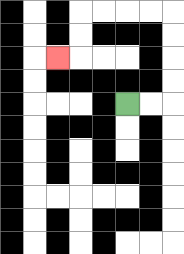{'start': '[5, 4]', 'end': '[2, 2]', 'path_directions': 'R,R,U,U,U,U,L,L,L,L,D,D,L', 'path_coordinates': '[[5, 4], [6, 4], [7, 4], [7, 3], [7, 2], [7, 1], [7, 0], [6, 0], [5, 0], [4, 0], [3, 0], [3, 1], [3, 2], [2, 2]]'}